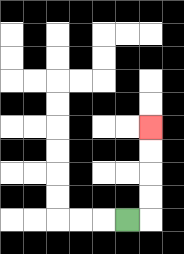{'start': '[5, 9]', 'end': '[6, 5]', 'path_directions': 'R,U,U,U,U', 'path_coordinates': '[[5, 9], [6, 9], [6, 8], [6, 7], [6, 6], [6, 5]]'}